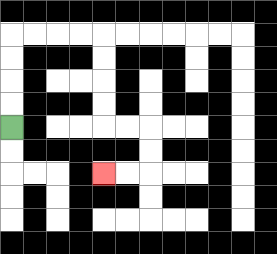{'start': '[0, 5]', 'end': '[4, 7]', 'path_directions': 'U,U,U,U,R,R,R,R,D,D,D,D,R,R,D,D,L,L', 'path_coordinates': '[[0, 5], [0, 4], [0, 3], [0, 2], [0, 1], [1, 1], [2, 1], [3, 1], [4, 1], [4, 2], [4, 3], [4, 4], [4, 5], [5, 5], [6, 5], [6, 6], [6, 7], [5, 7], [4, 7]]'}